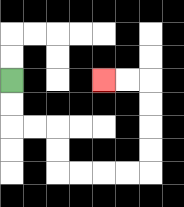{'start': '[0, 3]', 'end': '[4, 3]', 'path_directions': 'D,D,R,R,D,D,R,R,R,R,U,U,U,U,L,L', 'path_coordinates': '[[0, 3], [0, 4], [0, 5], [1, 5], [2, 5], [2, 6], [2, 7], [3, 7], [4, 7], [5, 7], [6, 7], [6, 6], [6, 5], [6, 4], [6, 3], [5, 3], [4, 3]]'}